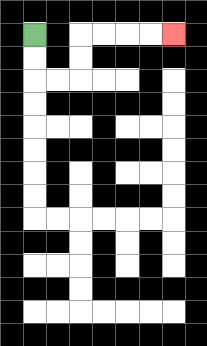{'start': '[1, 1]', 'end': '[7, 1]', 'path_directions': 'D,D,R,R,U,U,R,R,R,R', 'path_coordinates': '[[1, 1], [1, 2], [1, 3], [2, 3], [3, 3], [3, 2], [3, 1], [4, 1], [5, 1], [6, 1], [7, 1]]'}